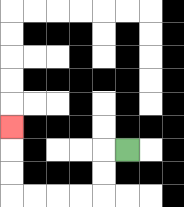{'start': '[5, 6]', 'end': '[0, 5]', 'path_directions': 'L,D,D,L,L,L,L,U,U,U', 'path_coordinates': '[[5, 6], [4, 6], [4, 7], [4, 8], [3, 8], [2, 8], [1, 8], [0, 8], [0, 7], [0, 6], [0, 5]]'}